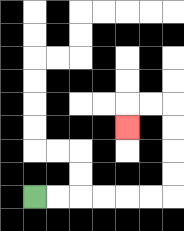{'start': '[1, 8]', 'end': '[5, 5]', 'path_directions': 'R,R,R,R,R,R,U,U,U,U,L,L,D', 'path_coordinates': '[[1, 8], [2, 8], [3, 8], [4, 8], [5, 8], [6, 8], [7, 8], [7, 7], [7, 6], [7, 5], [7, 4], [6, 4], [5, 4], [5, 5]]'}